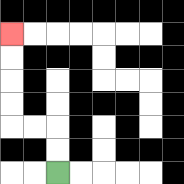{'start': '[2, 7]', 'end': '[0, 1]', 'path_directions': 'U,U,L,L,U,U,U,U', 'path_coordinates': '[[2, 7], [2, 6], [2, 5], [1, 5], [0, 5], [0, 4], [0, 3], [0, 2], [0, 1]]'}